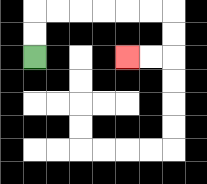{'start': '[1, 2]', 'end': '[5, 2]', 'path_directions': 'U,U,R,R,R,R,R,R,D,D,L,L', 'path_coordinates': '[[1, 2], [1, 1], [1, 0], [2, 0], [3, 0], [4, 0], [5, 0], [6, 0], [7, 0], [7, 1], [7, 2], [6, 2], [5, 2]]'}